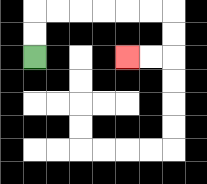{'start': '[1, 2]', 'end': '[5, 2]', 'path_directions': 'U,U,R,R,R,R,R,R,D,D,L,L', 'path_coordinates': '[[1, 2], [1, 1], [1, 0], [2, 0], [3, 0], [4, 0], [5, 0], [6, 0], [7, 0], [7, 1], [7, 2], [6, 2], [5, 2]]'}